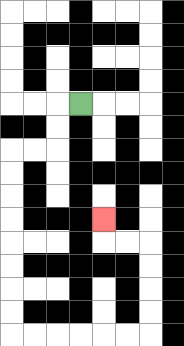{'start': '[3, 4]', 'end': '[4, 9]', 'path_directions': 'L,D,D,L,L,D,D,D,D,D,D,D,D,R,R,R,R,R,R,U,U,U,U,L,L,U', 'path_coordinates': '[[3, 4], [2, 4], [2, 5], [2, 6], [1, 6], [0, 6], [0, 7], [0, 8], [0, 9], [0, 10], [0, 11], [0, 12], [0, 13], [0, 14], [1, 14], [2, 14], [3, 14], [4, 14], [5, 14], [6, 14], [6, 13], [6, 12], [6, 11], [6, 10], [5, 10], [4, 10], [4, 9]]'}